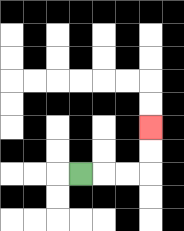{'start': '[3, 7]', 'end': '[6, 5]', 'path_directions': 'R,R,R,U,U', 'path_coordinates': '[[3, 7], [4, 7], [5, 7], [6, 7], [6, 6], [6, 5]]'}